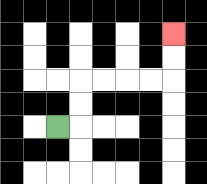{'start': '[2, 5]', 'end': '[7, 1]', 'path_directions': 'R,U,U,R,R,R,R,U,U', 'path_coordinates': '[[2, 5], [3, 5], [3, 4], [3, 3], [4, 3], [5, 3], [6, 3], [7, 3], [7, 2], [7, 1]]'}